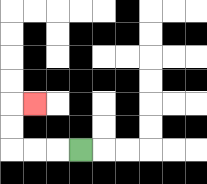{'start': '[3, 6]', 'end': '[1, 4]', 'path_directions': 'L,L,L,U,U,R', 'path_coordinates': '[[3, 6], [2, 6], [1, 6], [0, 6], [0, 5], [0, 4], [1, 4]]'}